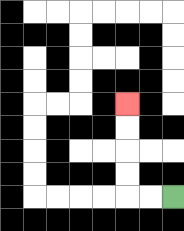{'start': '[7, 8]', 'end': '[5, 4]', 'path_directions': 'L,L,U,U,U,U', 'path_coordinates': '[[7, 8], [6, 8], [5, 8], [5, 7], [5, 6], [5, 5], [5, 4]]'}